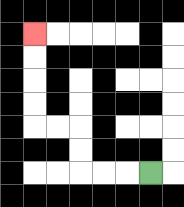{'start': '[6, 7]', 'end': '[1, 1]', 'path_directions': 'L,L,L,U,U,L,L,U,U,U,U', 'path_coordinates': '[[6, 7], [5, 7], [4, 7], [3, 7], [3, 6], [3, 5], [2, 5], [1, 5], [1, 4], [1, 3], [1, 2], [1, 1]]'}